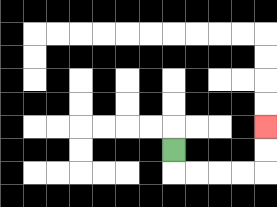{'start': '[7, 6]', 'end': '[11, 5]', 'path_directions': 'D,R,R,R,R,U,U', 'path_coordinates': '[[7, 6], [7, 7], [8, 7], [9, 7], [10, 7], [11, 7], [11, 6], [11, 5]]'}